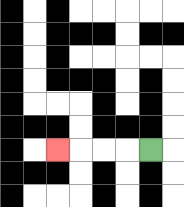{'start': '[6, 6]', 'end': '[2, 6]', 'path_directions': 'L,L,L,L', 'path_coordinates': '[[6, 6], [5, 6], [4, 6], [3, 6], [2, 6]]'}